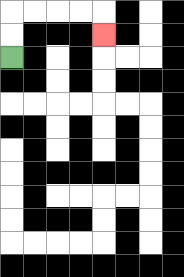{'start': '[0, 2]', 'end': '[4, 1]', 'path_directions': 'U,U,R,R,R,R,D', 'path_coordinates': '[[0, 2], [0, 1], [0, 0], [1, 0], [2, 0], [3, 0], [4, 0], [4, 1]]'}